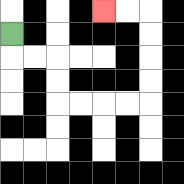{'start': '[0, 1]', 'end': '[4, 0]', 'path_directions': 'D,R,R,D,D,R,R,R,R,U,U,U,U,L,L', 'path_coordinates': '[[0, 1], [0, 2], [1, 2], [2, 2], [2, 3], [2, 4], [3, 4], [4, 4], [5, 4], [6, 4], [6, 3], [6, 2], [6, 1], [6, 0], [5, 0], [4, 0]]'}